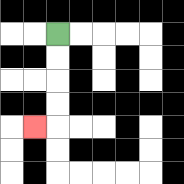{'start': '[2, 1]', 'end': '[1, 5]', 'path_directions': 'D,D,D,D,L', 'path_coordinates': '[[2, 1], [2, 2], [2, 3], [2, 4], [2, 5], [1, 5]]'}